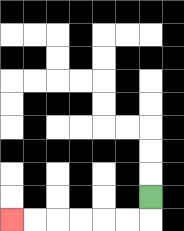{'start': '[6, 8]', 'end': '[0, 9]', 'path_directions': 'D,L,L,L,L,L,L', 'path_coordinates': '[[6, 8], [6, 9], [5, 9], [4, 9], [3, 9], [2, 9], [1, 9], [0, 9]]'}